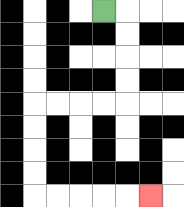{'start': '[4, 0]', 'end': '[6, 8]', 'path_directions': 'R,D,D,D,D,L,L,L,L,D,D,D,D,R,R,R,R,R', 'path_coordinates': '[[4, 0], [5, 0], [5, 1], [5, 2], [5, 3], [5, 4], [4, 4], [3, 4], [2, 4], [1, 4], [1, 5], [1, 6], [1, 7], [1, 8], [2, 8], [3, 8], [4, 8], [5, 8], [6, 8]]'}